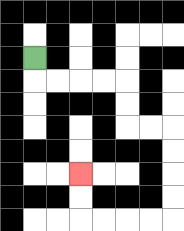{'start': '[1, 2]', 'end': '[3, 7]', 'path_directions': 'D,R,R,R,R,D,D,R,R,D,D,D,D,L,L,L,L,U,U', 'path_coordinates': '[[1, 2], [1, 3], [2, 3], [3, 3], [4, 3], [5, 3], [5, 4], [5, 5], [6, 5], [7, 5], [7, 6], [7, 7], [7, 8], [7, 9], [6, 9], [5, 9], [4, 9], [3, 9], [3, 8], [3, 7]]'}